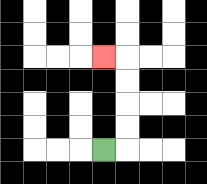{'start': '[4, 6]', 'end': '[4, 2]', 'path_directions': 'R,U,U,U,U,L', 'path_coordinates': '[[4, 6], [5, 6], [5, 5], [5, 4], [5, 3], [5, 2], [4, 2]]'}